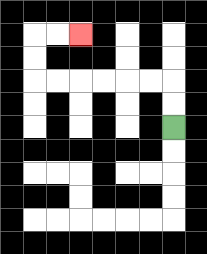{'start': '[7, 5]', 'end': '[3, 1]', 'path_directions': 'U,U,L,L,L,L,L,L,U,U,R,R', 'path_coordinates': '[[7, 5], [7, 4], [7, 3], [6, 3], [5, 3], [4, 3], [3, 3], [2, 3], [1, 3], [1, 2], [1, 1], [2, 1], [3, 1]]'}